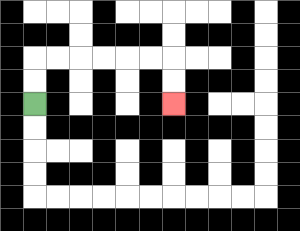{'start': '[1, 4]', 'end': '[7, 4]', 'path_directions': 'U,U,R,R,R,R,R,R,D,D', 'path_coordinates': '[[1, 4], [1, 3], [1, 2], [2, 2], [3, 2], [4, 2], [5, 2], [6, 2], [7, 2], [7, 3], [7, 4]]'}